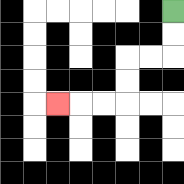{'start': '[7, 0]', 'end': '[2, 4]', 'path_directions': 'D,D,L,L,D,D,L,L,L', 'path_coordinates': '[[7, 0], [7, 1], [7, 2], [6, 2], [5, 2], [5, 3], [5, 4], [4, 4], [3, 4], [2, 4]]'}